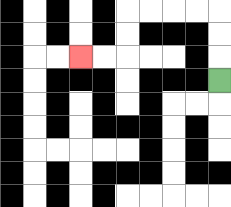{'start': '[9, 3]', 'end': '[3, 2]', 'path_directions': 'U,U,U,L,L,L,L,D,D,L,L', 'path_coordinates': '[[9, 3], [9, 2], [9, 1], [9, 0], [8, 0], [7, 0], [6, 0], [5, 0], [5, 1], [5, 2], [4, 2], [3, 2]]'}